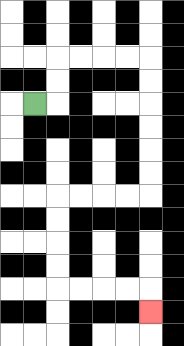{'start': '[1, 4]', 'end': '[6, 13]', 'path_directions': 'R,U,U,R,R,R,R,D,D,D,D,D,D,L,L,L,L,D,D,D,D,R,R,R,R,D', 'path_coordinates': '[[1, 4], [2, 4], [2, 3], [2, 2], [3, 2], [4, 2], [5, 2], [6, 2], [6, 3], [6, 4], [6, 5], [6, 6], [6, 7], [6, 8], [5, 8], [4, 8], [3, 8], [2, 8], [2, 9], [2, 10], [2, 11], [2, 12], [3, 12], [4, 12], [5, 12], [6, 12], [6, 13]]'}